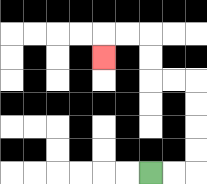{'start': '[6, 7]', 'end': '[4, 2]', 'path_directions': 'R,R,U,U,U,U,L,L,U,U,L,L,D', 'path_coordinates': '[[6, 7], [7, 7], [8, 7], [8, 6], [8, 5], [8, 4], [8, 3], [7, 3], [6, 3], [6, 2], [6, 1], [5, 1], [4, 1], [4, 2]]'}